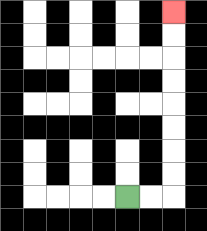{'start': '[5, 8]', 'end': '[7, 0]', 'path_directions': 'R,R,U,U,U,U,U,U,U,U', 'path_coordinates': '[[5, 8], [6, 8], [7, 8], [7, 7], [7, 6], [7, 5], [7, 4], [7, 3], [7, 2], [7, 1], [7, 0]]'}